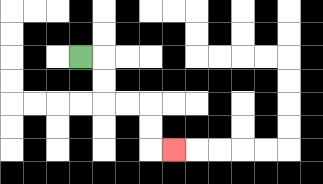{'start': '[3, 2]', 'end': '[7, 6]', 'path_directions': 'R,D,D,R,R,D,D,R', 'path_coordinates': '[[3, 2], [4, 2], [4, 3], [4, 4], [5, 4], [6, 4], [6, 5], [6, 6], [7, 6]]'}